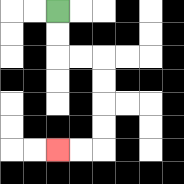{'start': '[2, 0]', 'end': '[2, 6]', 'path_directions': 'D,D,R,R,D,D,D,D,L,L', 'path_coordinates': '[[2, 0], [2, 1], [2, 2], [3, 2], [4, 2], [4, 3], [4, 4], [4, 5], [4, 6], [3, 6], [2, 6]]'}